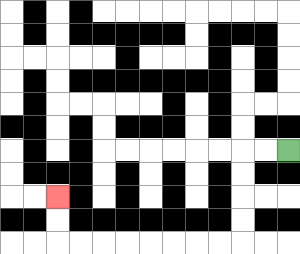{'start': '[12, 6]', 'end': '[2, 8]', 'path_directions': 'L,L,D,D,D,D,L,L,L,L,L,L,L,L,U,U', 'path_coordinates': '[[12, 6], [11, 6], [10, 6], [10, 7], [10, 8], [10, 9], [10, 10], [9, 10], [8, 10], [7, 10], [6, 10], [5, 10], [4, 10], [3, 10], [2, 10], [2, 9], [2, 8]]'}